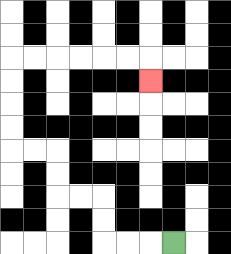{'start': '[7, 10]', 'end': '[6, 3]', 'path_directions': 'L,L,L,U,U,L,L,U,U,L,L,U,U,U,U,R,R,R,R,R,R,D', 'path_coordinates': '[[7, 10], [6, 10], [5, 10], [4, 10], [4, 9], [4, 8], [3, 8], [2, 8], [2, 7], [2, 6], [1, 6], [0, 6], [0, 5], [0, 4], [0, 3], [0, 2], [1, 2], [2, 2], [3, 2], [4, 2], [5, 2], [6, 2], [6, 3]]'}